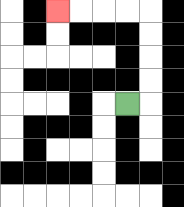{'start': '[5, 4]', 'end': '[2, 0]', 'path_directions': 'R,U,U,U,U,L,L,L,L', 'path_coordinates': '[[5, 4], [6, 4], [6, 3], [6, 2], [6, 1], [6, 0], [5, 0], [4, 0], [3, 0], [2, 0]]'}